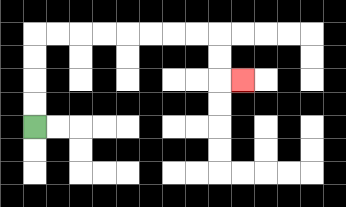{'start': '[1, 5]', 'end': '[10, 3]', 'path_directions': 'U,U,U,U,R,R,R,R,R,R,R,R,D,D,R', 'path_coordinates': '[[1, 5], [1, 4], [1, 3], [1, 2], [1, 1], [2, 1], [3, 1], [4, 1], [5, 1], [6, 1], [7, 1], [8, 1], [9, 1], [9, 2], [9, 3], [10, 3]]'}